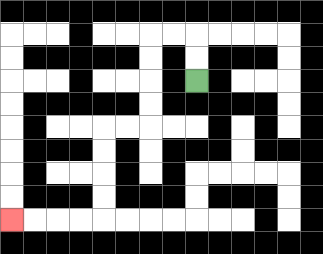{'start': '[8, 3]', 'end': '[0, 9]', 'path_directions': 'U,U,L,L,D,D,D,D,L,L,D,D,D,D,L,L,L,L', 'path_coordinates': '[[8, 3], [8, 2], [8, 1], [7, 1], [6, 1], [6, 2], [6, 3], [6, 4], [6, 5], [5, 5], [4, 5], [4, 6], [4, 7], [4, 8], [4, 9], [3, 9], [2, 9], [1, 9], [0, 9]]'}